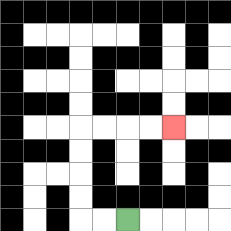{'start': '[5, 9]', 'end': '[7, 5]', 'path_directions': 'L,L,U,U,U,U,R,R,R,R', 'path_coordinates': '[[5, 9], [4, 9], [3, 9], [3, 8], [3, 7], [3, 6], [3, 5], [4, 5], [5, 5], [6, 5], [7, 5]]'}